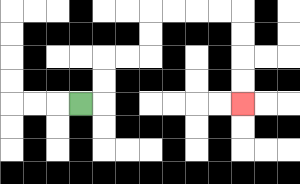{'start': '[3, 4]', 'end': '[10, 4]', 'path_directions': 'R,U,U,R,R,U,U,R,R,R,R,D,D,D,D', 'path_coordinates': '[[3, 4], [4, 4], [4, 3], [4, 2], [5, 2], [6, 2], [6, 1], [6, 0], [7, 0], [8, 0], [9, 0], [10, 0], [10, 1], [10, 2], [10, 3], [10, 4]]'}